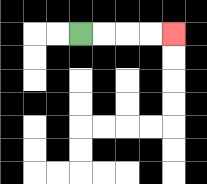{'start': '[3, 1]', 'end': '[7, 1]', 'path_directions': 'R,R,R,R', 'path_coordinates': '[[3, 1], [4, 1], [5, 1], [6, 1], [7, 1]]'}